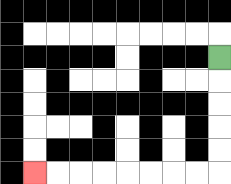{'start': '[9, 2]', 'end': '[1, 7]', 'path_directions': 'D,D,D,D,D,L,L,L,L,L,L,L,L', 'path_coordinates': '[[9, 2], [9, 3], [9, 4], [9, 5], [9, 6], [9, 7], [8, 7], [7, 7], [6, 7], [5, 7], [4, 7], [3, 7], [2, 7], [1, 7]]'}